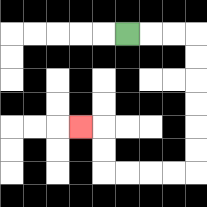{'start': '[5, 1]', 'end': '[3, 5]', 'path_directions': 'R,R,R,D,D,D,D,D,D,L,L,L,L,U,U,L', 'path_coordinates': '[[5, 1], [6, 1], [7, 1], [8, 1], [8, 2], [8, 3], [8, 4], [8, 5], [8, 6], [8, 7], [7, 7], [6, 7], [5, 7], [4, 7], [4, 6], [4, 5], [3, 5]]'}